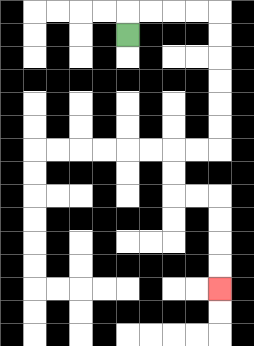{'start': '[5, 1]', 'end': '[9, 12]', 'path_directions': 'U,R,R,R,R,D,D,D,D,D,D,L,L,D,D,R,R,D,D,D,D', 'path_coordinates': '[[5, 1], [5, 0], [6, 0], [7, 0], [8, 0], [9, 0], [9, 1], [9, 2], [9, 3], [9, 4], [9, 5], [9, 6], [8, 6], [7, 6], [7, 7], [7, 8], [8, 8], [9, 8], [9, 9], [9, 10], [9, 11], [9, 12]]'}